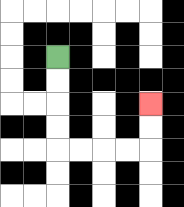{'start': '[2, 2]', 'end': '[6, 4]', 'path_directions': 'D,D,D,D,R,R,R,R,U,U', 'path_coordinates': '[[2, 2], [2, 3], [2, 4], [2, 5], [2, 6], [3, 6], [4, 6], [5, 6], [6, 6], [6, 5], [6, 4]]'}